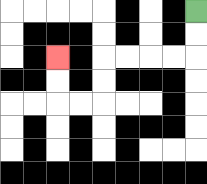{'start': '[8, 0]', 'end': '[2, 2]', 'path_directions': 'D,D,L,L,L,L,D,D,L,L,U,U', 'path_coordinates': '[[8, 0], [8, 1], [8, 2], [7, 2], [6, 2], [5, 2], [4, 2], [4, 3], [4, 4], [3, 4], [2, 4], [2, 3], [2, 2]]'}